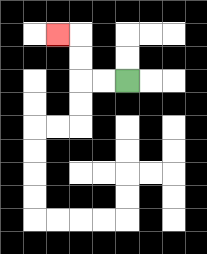{'start': '[5, 3]', 'end': '[2, 1]', 'path_directions': 'L,L,U,U,L', 'path_coordinates': '[[5, 3], [4, 3], [3, 3], [3, 2], [3, 1], [2, 1]]'}